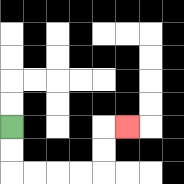{'start': '[0, 5]', 'end': '[5, 5]', 'path_directions': 'D,D,R,R,R,R,U,U,R', 'path_coordinates': '[[0, 5], [0, 6], [0, 7], [1, 7], [2, 7], [3, 7], [4, 7], [4, 6], [4, 5], [5, 5]]'}